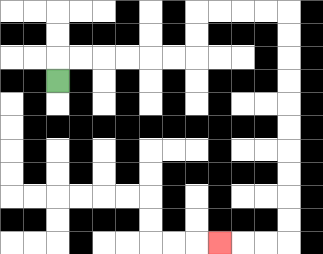{'start': '[2, 3]', 'end': '[9, 10]', 'path_directions': 'U,R,R,R,R,R,R,U,U,R,R,R,R,D,D,D,D,D,D,D,D,D,D,L,L,L', 'path_coordinates': '[[2, 3], [2, 2], [3, 2], [4, 2], [5, 2], [6, 2], [7, 2], [8, 2], [8, 1], [8, 0], [9, 0], [10, 0], [11, 0], [12, 0], [12, 1], [12, 2], [12, 3], [12, 4], [12, 5], [12, 6], [12, 7], [12, 8], [12, 9], [12, 10], [11, 10], [10, 10], [9, 10]]'}